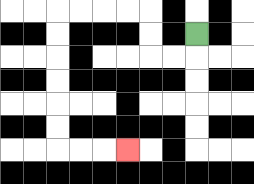{'start': '[8, 1]', 'end': '[5, 6]', 'path_directions': 'D,L,L,U,U,L,L,L,L,D,D,D,D,D,D,R,R,R', 'path_coordinates': '[[8, 1], [8, 2], [7, 2], [6, 2], [6, 1], [6, 0], [5, 0], [4, 0], [3, 0], [2, 0], [2, 1], [2, 2], [2, 3], [2, 4], [2, 5], [2, 6], [3, 6], [4, 6], [5, 6]]'}